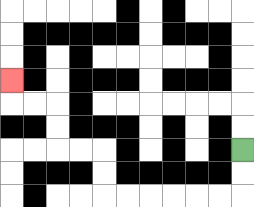{'start': '[10, 6]', 'end': '[0, 3]', 'path_directions': 'D,D,L,L,L,L,L,L,U,U,L,L,U,U,L,L,U', 'path_coordinates': '[[10, 6], [10, 7], [10, 8], [9, 8], [8, 8], [7, 8], [6, 8], [5, 8], [4, 8], [4, 7], [4, 6], [3, 6], [2, 6], [2, 5], [2, 4], [1, 4], [0, 4], [0, 3]]'}